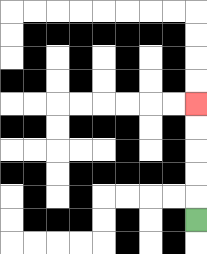{'start': '[8, 9]', 'end': '[8, 4]', 'path_directions': 'U,U,U,U,U', 'path_coordinates': '[[8, 9], [8, 8], [8, 7], [8, 6], [8, 5], [8, 4]]'}